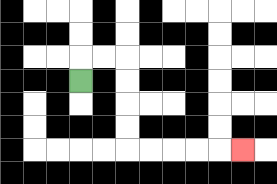{'start': '[3, 3]', 'end': '[10, 6]', 'path_directions': 'U,R,R,D,D,D,D,R,R,R,R,R', 'path_coordinates': '[[3, 3], [3, 2], [4, 2], [5, 2], [5, 3], [5, 4], [5, 5], [5, 6], [6, 6], [7, 6], [8, 6], [9, 6], [10, 6]]'}